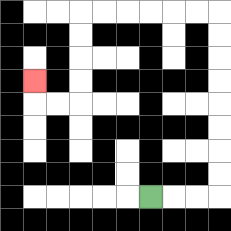{'start': '[6, 8]', 'end': '[1, 3]', 'path_directions': 'R,R,R,U,U,U,U,U,U,U,U,L,L,L,L,L,L,D,D,D,D,L,L,U', 'path_coordinates': '[[6, 8], [7, 8], [8, 8], [9, 8], [9, 7], [9, 6], [9, 5], [9, 4], [9, 3], [9, 2], [9, 1], [9, 0], [8, 0], [7, 0], [6, 0], [5, 0], [4, 0], [3, 0], [3, 1], [3, 2], [3, 3], [3, 4], [2, 4], [1, 4], [1, 3]]'}